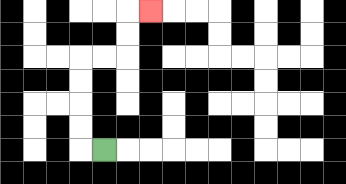{'start': '[4, 6]', 'end': '[6, 0]', 'path_directions': 'L,U,U,U,U,R,R,U,U,R', 'path_coordinates': '[[4, 6], [3, 6], [3, 5], [3, 4], [3, 3], [3, 2], [4, 2], [5, 2], [5, 1], [5, 0], [6, 0]]'}